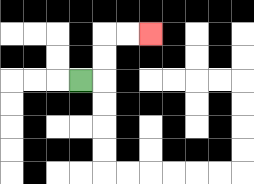{'start': '[3, 3]', 'end': '[6, 1]', 'path_directions': 'R,U,U,R,R', 'path_coordinates': '[[3, 3], [4, 3], [4, 2], [4, 1], [5, 1], [6, 1]]'}